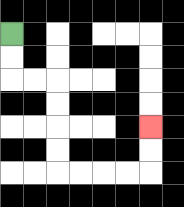{'start': '[0, 1]', 'end': '[6, 5]', 'path_directions': 'D,D,R,R,D,D,D,D,R,R,R,R,U,U', 'path_coordinates': '[[0, 1], [0, 2], [0, 3], [1, 3], [2, 3], [2, 4], [2, 5], [2, 6], [2, 7], [3, 7], [4, 7], [5, 7], [6, 7], [6, 6], [6, 5]]'}